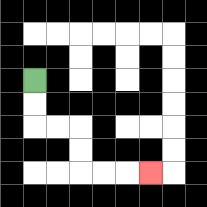{'start': '[1, 3]', 'end': '[6, 7]', 'path_directions': 'D,D,R,R,D,D,R,R,R', 'path_coordinates': '[[1, 3], [1, 4], [1, 5], [2, 5], [3, 5], [3, 6], [3, 7], [4, 7], [5, 7], [6, 7]]'}